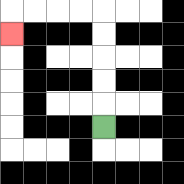{'start': '[4, 5]', 'end': '[0, 1]', 'path_directions': 'U,U,U,U,U,L,L,L,L,D', 'path_coordinates': '[[4, 5], [4, 4], [4, 3], [4, 2], [4, 1], [4, 0], [3, 0], [2, 0], [1, 0], [0, 0], [0, 1]]'}